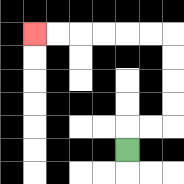{'start': '[5, 6]', 'end': '[1, 1]', 'path_directions': 'U,R,R,U,U,U,U,L,L,L,L,L,L', 'path_coordinates': '[[5, 6], [5, 5], [6, 5], [7, 5], [7, 4], [7, 3], [7, 2], [7, 1], [6, 1], [5, 1], [4, 1], [3, 1], [2, 1], [1, 1]]'}